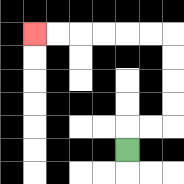{'start': '[5, 6]', 'end': '[1, 1]', 'path_directions': 'U,R,R,U,U,U,U,L,L,L,L,L,L', 'path_coordinates': '[[5, 6], [5, 5], [6, 5], [7, 5], [7, 4], [7, 3], [7, 2], [7, 1], [6, 1], [5, 1], [4, 1], [3, 1], [2, 1], [1, 1]]'}